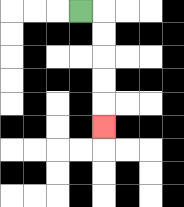{'start': '[3, 0]', 'end': '[4, 5]', 'path_directions': 'R,D,D,D,D,D', 'path_coordinates': '[[3, 0], [4, 0], [4, 1], [4, 2], [4, 3], [4, 4], [4, 5]]'}